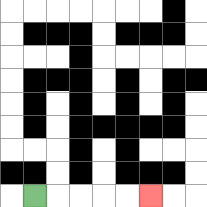{'start': '[1, 8]', 'end': '[6, 8]', 'path_directions': 'R,R,R,R,R', 'path_coordinates': '[[1, 8], [2, 8], [3, 8], [4, 8], [5, 8], [6, 8]]'}